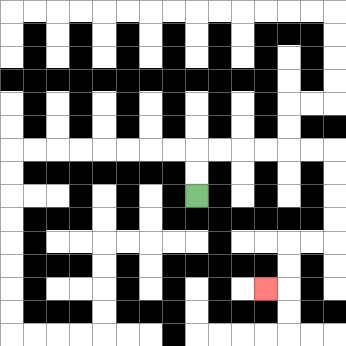{'start': '[8, 8]', 'end': '[11, 12]', 'path_directions': 'U,U,R,R,R,R,R,R,D,D,D,D,L,L,D,D,L', 'path_coordinates': '[[8, 8], [8, 7], [8, 6], [9, 6], [10, 6], [11, 6], [12, 6], [13, 6], [14, 6], [14, 7], [14, 8], [14, 9], [14, 10], [13, 10], [12, 10], [12, 11], [12, 12], [11, 12]]'}